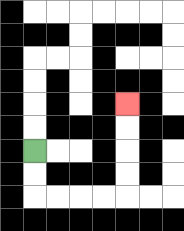{'start': '[1, 6]', 'end': '[5, 4]', 'path_directions': 'D,D,R,R,R,R,U,U,U,U', 'path_coordinates': '[[1, 6], [1, 7], [1, 8], [2, 8], [3, 8], [4, 8], [5, 8], [5, 7], [5, 6], [5, 5], [5, 4]]'}